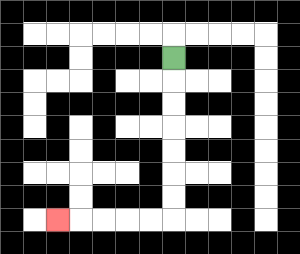{'start': '[7, 2]', 'end': '[2, 9]', 'path_directions': 'D,D,D,D,D,D,D,L,L,L,L,L', 'path_coordinates': '[[7, 2], [7, 3], [7, 4], [7, 5], [7, 6], [7, 7], [7, 8], [7, 9], [6, 9], [5, 9], [4, 9], [3, 9], [2, 9]]'}